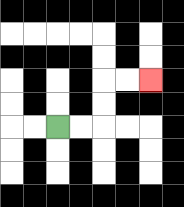{'start': '[2, 5]', 'end': '[6, 3]', 'path_directions': 'R,R,U,U,R,R', 'path_coordinates': '[[2, 5], [3, 5], [4, 5], [4, 4], [4, 3], [5, 3], [6, 3]]'}